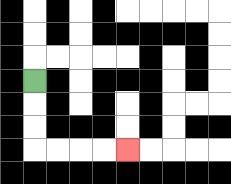{'start': '[1, 3]', 'end': '[5, 6]', 'path_directions': 'D,D,D,R,R,R,R', 'path_coordinates': '[[1, 3], [1, 4], [1, 5], [1, 6], [2, 6], [3, 6], [4, 6], [5, 6]]'}